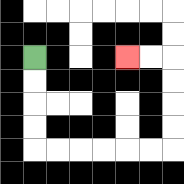{'start': '[1, 2]', 'end': '[5, 2]', 'path_directions': 'D,D,D,D,R,R,R,R,R,R,U,U,U,U,L,L', 'path_coordinates': '[[1, 2], [1, 3], [1, 4], [1, 5], [1, 6], [2, 6], [3, 6], [4, 6], [5, 6], [6, 6], [7, 6], [7, 5], [7, 4], [7, 3], [7, 2], [6, 2], [5, 2]]'}